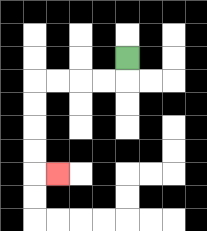{'start': '[5, 2]', 'end': '[2, 7]', 'path_directions': 'D,L,L,L,L,D,D,D,D,R', 'path_coordinates': '[[5, 2], [5, 3], [4, 3], [3, 3], [2, 3], [1, 3], [1, 4], [1, 5], [1, 6], [1, 7], [2, 7]]'}